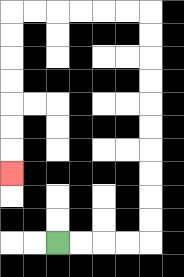{'start': '[2, 10]', 'end': '[0, 7]', 'path_directions': 'R,R,R,R,U,U,U,U,U,U,U,U,U,U,L,L,L,L,L,L,D,D,D,D,D,D,D', 'path_coordinates': '[[2, 10], [3, 10], [4, 10], [5, 10], [6, 10], [6, 9], [6, 8], [6, 7], [6, 6], [6, 5], [6, 4], [6, 3], [6, 2], [6, 1], [6, 0], [5, 0], [4, 0], [3, 0], [2, 0], [1, 0], [0, 0], [0, 1], [0, 2], [0, 3], [0, 4], [0, 5], [0, 6], [0, 7]]'}